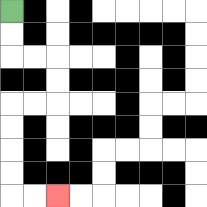{'start': '[0, 0]', 'end': '[2, 8]', 'path_directions': 'D,D,R,R,D,D,L,L,D,D,D,D,R,R', 'path_coordinates': '[[0, 0], [0, 1], [0, 2], [1, 2], [2, 2], [2, 3], [2, 4], [1, 4], [0, 4], [0, 5], [0, 6], [0, 7], [0, 8], [1, 8], [2, 8]]'}